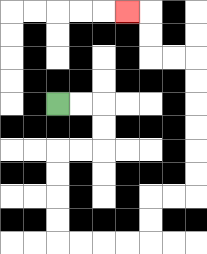{'start': '[2, 4]', 'end': '[5, 0]', 'path_directions': 'R,R,D,D,L,L,D,D,D,D,R,R,R,R,U,U,R,R,U,U,U,U,U,U,L,L,U,U,L', 'path_coordinates': '[[2, 4], [3, 4], [4, 4], [4, 5], [4, 6], [3, 6], [2, 6], [2, 7], [2, 8], [2, 9], [2, 10], [3, 10], [4, 10], [5, 10], [6, 10], [6, 9], [6, 8], [7, 8], [8, 8], [8, 7], [8, 6], [8, 5], [8, 4], [8, 3], [8, 2], [7, 2], [6, 2], [6, 1], [6, 0], [5, 0]]'}